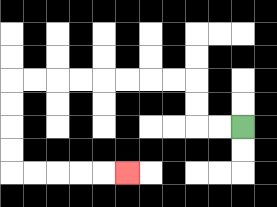{'start': '[10, 5]', 'end': '[5, 7]', 'path_directions': 'L,L,U,U,L,L,L,L,L,L,L,L,D,D,D,D,R,R,R,R,R', 'path_coordinates': '[[10, 5], [9, 5], [8, 5], [8, 4], [8, 3], [7, 3], [6, 3], [5, 3], [4, 3], [3, 3], [2, 3], [1, 3], [0, 3], [0, 4], [0, 5], [0, 6], [0, 7], [1, 7], [2, 7], [3, 7], [4, 7], [5, 7]]'}